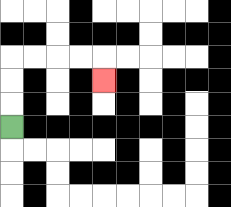{'start': '[0, 5]', 'end': '[4, 3]', 'path_directions': 'U,U,U,R,R,R,R,D', 'path_coordinates': '[[0, 5], [0, 4], [0, 3], [0, 2], [1, 2], [2, 2], [3, 2], [4, 2], [4, 3]]'}